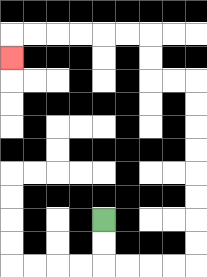{'start': '[4, 9]', 'end': '[0, 2]', 'path_directions': 'D,D,R,R,R,R,U,U,U,U,U,U,U,U,L,L,U,U,L,L,L,L,L,L,D', 'path_coordinates': '[[4, 9], [4, 10], [4, 11], [5, 11], [6, 11], [7, 11], [8, 11], [8, 10], [8, 9], [8, 8], [8, 7], [8, 6], [8, 5], [8, 4], [8, 3], [7, 3], [6, 3], [6, 2], [6, 1], [5, 1], [4, 1], [3, 1], [2, 1], [1, 1], [0, 1], [0, 2]]'}